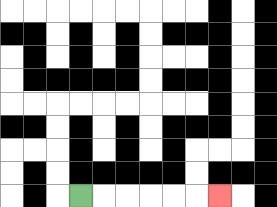{'start': '[3, 8]', 'end': '[9, 8]', 'path_directions': 'R,R,R,R,R,R', 'path_coordinates': '[[3, 8], [4, 8], [5, 8], [6, 8], [7, 8], [8, 8], [9, 8]]'}